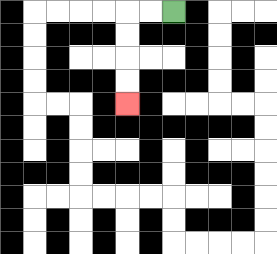{'start': '[7, 0]', 'end': '[5, 4]', 'path_directions': 'L,L,D,D,D,D', 'path_coordinates': '[[7, 0], [6, 0], [5, 0], [5, 1], [5, 2], [5, 3], [5, 4]]'}